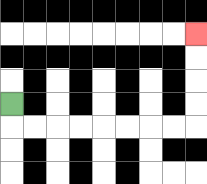{'start': '[0, 4]', 'end': '[8, 1]', 'path_directions': 'D,R,R,R,R,R,R,R,R,U,U,U,U', 'path_coordinates': '[[0, 4], [0, 5], [1, 5], [2, 5], [3, 5], [4, 5], [5, 5], [6, 5], [7, 5], [8, 5], [8, 4], [8, 3], [8, 2], [8, 1]]'}